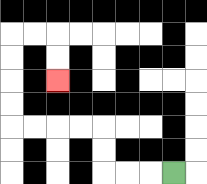{'start': '[7, 7]', 'end': '[2, 3]', 'path_directions': 'L,L,L,U,U,L,L,L,L,U,U,U,U,R,R,D,D', 'path_coordinates': '[[7, 7], [6, 7], [5, 7], [4, 7], [4, 6], [4, 5], [3, 5], [2, 5], [1, 5], [0, 5], [0, 4], [0, 3], [0, 2], [0, 1], [1, 1], [2, 1], [2, 2], [2, 3]]'}